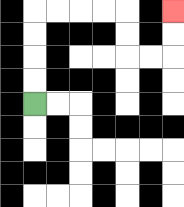{'start': '[1, 4]', 'end': '[7, 0]', 'path_directions': 'U,U,U,U,R,R,R,R,D,D,R,R,U,U', 'path_coordinates': '[[1, 4], [1, 3], [1, 2], [1, 1], [1, 0], [2, 0], [3, 0], [4, 0], [5, 0], [5, 1], [5, 2], [6, 2], [7, 2], [7, 1], [7, 0]]'}